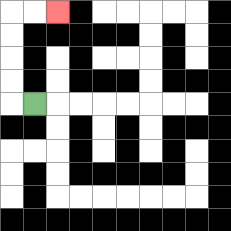{'start': '[1, 4]', 'end': '[2, 0]', 'path_directions': 'L,U,U,U,U,R,R', 'path_coordinates': '[[1, 4], [0, 4], [0, 3], [0, 2], [0, 1], [0, 0], [1, 0], [2, 0]]'}